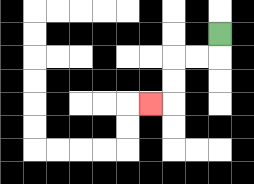{'start': '[9, 1]', 'end': '[6, 4]', 'path_directions': 'D,L,L,D,D,L', 'path_coordinates': '[[9, 1], [9, 2], [8, 2], [7, 2], [7, 3], [7, 4], [6, 4]]'}